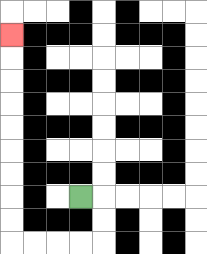{'start': '[3, 8]', 'end': '[0, 1]', 'path_directions': 'R,D,D,L,L,L,L,U,U,U,U,U,U,U,U,U', 'path_coordinates': '[[3, 8], [4, 8], [4, 9], [4, 10], [3, 10], [2, 10], [1, 10], [0, 10], [0, 9], [0, 8], [0, 7], [0, 6], [0, 5], [0, 4], [0, 3], [0, 2], [0, 1]]'}